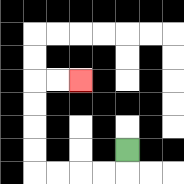{'start': '[5, 6]', 'end': '[3, 3]', 'path_directions': 'D,L,L,L,L,U,U,U,U,R,R', 'path_coordinates': '[[5, 6], [5, 7], [4, 7], [3, 7], [2, 7], [1, 7], [1, 6], [1, 5], [1, 4], [1, 3], [2, 3], [3, 3]]'}